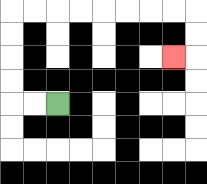{'start': '[2, 4]', 'end': '[7, 2]', 'path_directions': 'L,L,U,U,U,U,R,R,R,R,R,R,R,R,D,D,L', 'path_coordinates': '[[2, 4], [1, 4], [0, 4], [0, 3], [0, 2], [0, 1], [0, 0], [1, 0], [2, 0], [3, 0], [4, 0], [5, 0], [6, 0], [7, 0], [8, 0], [8, 1], [8, 2], [7, 2]]'}